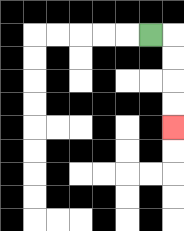{'start': '[6, 1]', 'end': '[7, 5]', 'path_directions': 'R,D,D,D,D', 'path_coordinates': '[[6, 1], [7, 1], [7, 2], [7, 3], [7, 4], [7, 5]]'}